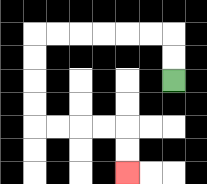{'start': '[7, 3]', 'end': '[5, 7]', 'path_directions': 'U,U,L,L,L,L,L,L,D,D,D,D,R,R,R,R,D,D', 'path_coordinates': '[[7, 3], [7, 2], [7, 1], [6, 1], [5, 1], [4, 1], [3, 1], [2, 1], [1, 1], [1, 2], [1, 3], [1, 4], [1, 5], [2, 5], [3, 5], [4, 5], [5, 5], [5, 6], [5, 7]]'}